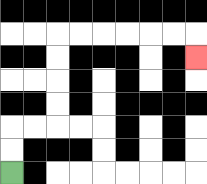{'start': '[0, 7]', 'end': '[8, 2]', 'path_directions': 'U,U,R,R,U,U,U,U,R,R,R,R,R,R,D', 'path_coordinates': '[[0, 7], [0, 6], [0, 5], [1, 5], [2, 5], [2, 4], [2, 3], [2, 2], [2, 1], [3, 1], [4, 1], [5, 1], [6, 1], [7, 1], [8, 1], [8, 2]]'}